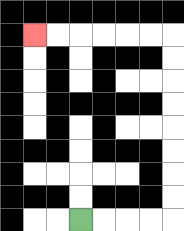{'start': '[3, 9]', 'end': '[1, 1]', 'path_directions': 'R,R,R,R,U,U,U,U,U,U,U,U,L,L,L,L,L,L', 'path_coordinates': '[[3, 9], [4, 9], [5, 9], [6, 9], [7, 9], [7, 8], [7, 7], [7, 6], [7, 5], [7, 4], [7, 3], [7, 2], [7, 1], [6, 1], [5, 1], [4, 1], [3, 1], [2, 1], [1, 1]]'}